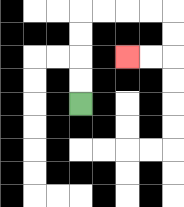{'start': '[3, 4]', 'end': '[5, 2]', 'path_directions': 'U,U,U,U,R,R,R,R,D,D,L,L', 'path_coordinates': '[[3, 4], [3, 3], [3, 2], [3, 1], [3, 0], [4, 0], [5, 0], [6, 0], [7, 0], [7, 1], [7, 2], [6, 2], [5, 2]]'}